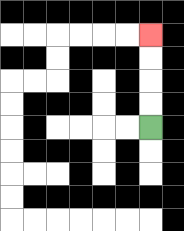{'start': '[6, 5]', 'end': '[6, 1]', 'path_directions': 'U,U,U,U', 'path_coordinates': '[[6, 5], [6, 4], [6, 3], [6, 2], [6, 1]]'}